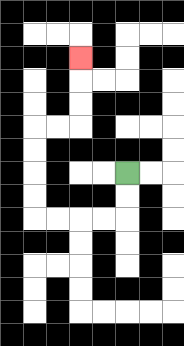{'start': '[5, 7]', 'end': '[3, 2]', 'path_directions': 'D,D,L,L,L,L,U,U,U,U,R,R,U,U,U', 'path_coordinates': '[[5, 7], [5, 8], [5, 9], [4, 9], [3, 9], [2, 9], [1, 9], [1, 8], [1, 7], [1, 6], [1, 5], [2, 5], [3, 5], [3, 4], [3, 3], [3, 2]]'}